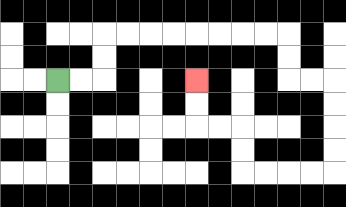{'start': '[2, 3]', 'end': '[8, 3]', 'path_directions': 'R,R,U,U,R,R,R,R,R,R,R,R,D,D,R,R,D,D,D,D,L,L,L,L,U,U,L,L,U,U', 'path_coordinates': '[[2, 3], [3, 3], [4, 3], [4, 2], [4, 1], [5, 1], [6, 1], [7, 1], [8, 1], [9, 1], [10, 1], [11, 1], [12, 1], [12, 2], [12, 3], [13, 3], [14, 3], [14, 4], [14, 5], [14, 6], [14, 7], [13, 7], [12, 7], [11, 7], [10, 7], [10, 6], [10, 5], [9, 5], [8, 5], [8, 4], [8, 3]]'}